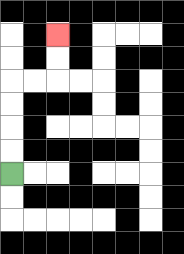{'start': '[0, 7]', 'end': '[2, 1]', 'path_directions': 'U,U,U,U,R,R,U,U', 'path_coordinates': '[[0, 7], [0, 6], [0, 5], [0, 4], [0, 3], [1, 3], [2, 3], [2, 2], [2, 1]]'}